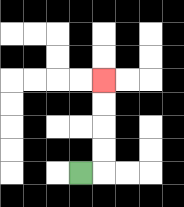{'start': '[3, 7]', 'end': '[4, 3]', 'path_directions': 'R,U,U,U,U', 'path_coordinates': '[[3, 7], [4, 7], [4, 6], [4, 5], [4, 4], [4, 3]]'}